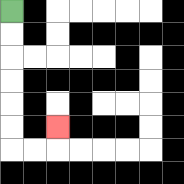{'start': '[0, 0]', 'end': '[2, 5]', 'path_directions': 'D,D,D,D,D,D,R,R,U', 'path_coordinates': '[[0, 0], [0, 1], [0, 2], [0, 3], [0, 4], [0, 5], [0, 6], [1, 6], [2, 6], [2, 5]]'}